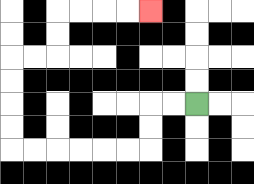{'start': '[8, 4]', 'end': '[6, 0]', 'path_directions': 'L,L,D,D,L,L,L,L,L,L,U,U,U,U,R,R,U,U,R,R,R,R', 'path_coordinates': '[[8, 4], [7, 4], [6, 4], [6, 5], [6, 6], [5, 6], [4, 6], [3, 6], [2, 6], [1, 6], [0, 6], [0, 5], [0, 4], [0, 3], [0, 2], [1, 2], [2, 2], [2, 1], [2, 0], [3, 0], [4, 0], [5, 0], [6, 0]]'}